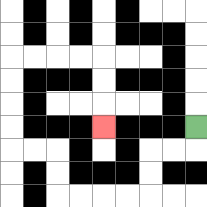{'start': '[8, 5]', 'end': '[4, 5]', 'path_directions': 'D,L,L,D,D,L,L,L,L,U,U,L,L,U,U,U,U,R,R,R,R,D,D,D', 'path_coordinates': '[[8, 5], [8, 6], [7, 6], [6, 6], [6, 7], [6, 8], [5, 8], [4, 8], [3, 8], [2, 8], [2, 7], [2, 6], [1, 6], [0, 6], [0, 5], [0, 4], [0, 3], [0, 2], [1, 2], [2, 2], [3, 2], [4, 2], [4, 3], [4, 4], [4, 5]]'}